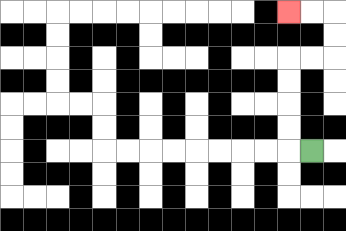{'start': '[13, 6]', 'end': '[12, 0]', 'path_directions': 'L,U,U,U,U,R,R,U,U,L,L', 'path_coordinates': '[[13, 6], [12, 6], [12, 5], [12, 4], [12, 3], [12, 2], [13, 2], [14, 2], [14, 1], [14, 0], [13, 0], [12, 0]]'}